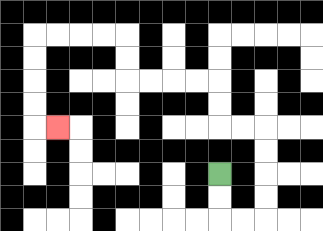{'start': '[9, 7]', 'end': '[2, 5]', 'path_directions': 'D,D,R,R,U,U,U,U,L,L,U,U,L,L,L,L,U,U,L,L,L,L,D,D,D,D,R', 'path_coordinates': '[[9, 7], [9, 8], [9, 9], [10, 9], [11, 9], [11, 8], [11, 7], [11, 6], [11, 5], [10, 5], [9, 5], [9, 4], [9, 3], [8, 3], [7, 3], [6, 3], [5, 3], [5, 2], [5, 1], [4, 1], [3, 1], [2, 1], [1, 1], [1, 2], [1, 3], [1, 4], [1, 5], [2, 5]]'}